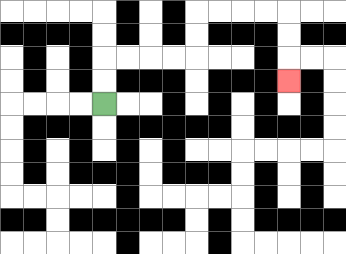{'start': '[4, 4]', 'end': '[12, 3]', 'path_directions': 'U,U,R,R,R,R,U,U,R,R,R,R,D,D,D', 'path_coordinates': '[[4, 4], [4, 3], [4, 2], [5, 2], [6, 2], [7, 2], [8, 2], [8, 1], [8, 0], [9, 0], [10, 0], [11, 0], [12, 0], [12, 1], [12, 2], [12, 3]]'}